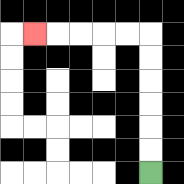{'start': '[6, 7]', 'end': '[1, 1]', 'path_directions': 'U,U,U,U,U,U,L,L,L,L,L', 'path_coordinates': '[[6, 7], [6, 6], [6, 5], [6, 4], [6, 3], [6, 2], [6, 1], [5, 1], [4, 1], [3, 1], [2, 1], [1, 1]]'}